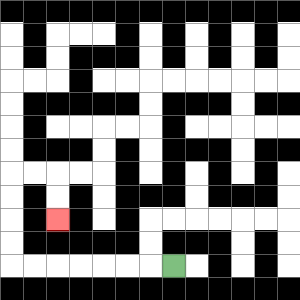{'start': '[7, 11]', 'end': '[2, 9]', 'path_directions': 'L,L,L,L,L,L,L,U,U,U,U,R,R,D,D', 'path_coordinates': '[[7, 11], [6, 11], [5, 11], [4, 11], [3, 11], [2, 11], [1, 11], [0, 11], [0, 10], [0, 9], [0, 8], [0, 7], [1, 7], [2, 7], [2, 8], [2, 9]]'}